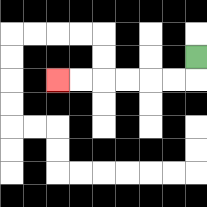{'start': '[8, 2]', 'end': '[2, 3]', 'path_directions': 'D,L,L,L,L,L,L', 'path_coordinates': '[[8, 2], [8, 3], [7, 3], [6, 3], [5, 3], [4, 3], [3, 3], [2, 3]]'}